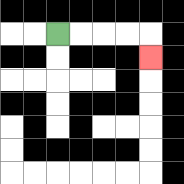{'start': '[2, 1]', 'end': '[6, 2]', 'path_directions': 'R,R,R,R,D', 'path_coordinates': '[[2, 1], [3, 1], [4, 1], [5, 1], [6, 1], [6, 2]]'}